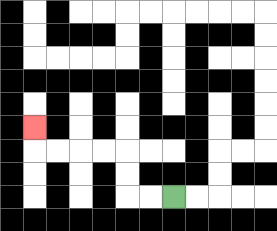{'start': '[7, 8]', 'end': '[1, 5]', 'path_directions': 'L,L,U,U,L,L,L,L,U', 'path_coordinates': '[[7, 8], [6, 8], [5, 8], [5, 7], [5, 6], [4, 6], [3, 6], [2, 6], [1, 6], [1, 5]]'}